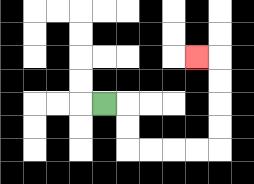{'start': '[4, 4]', 'end': '[8, 2]', 'path_directions': 'R,D,D,R,R,R,R,U,U,U,U,L', 'path_coordinates': '[[4, 4], [5, 4], [5, 5], [5, 6], [6, 6], [7, 6], [8, 6], [9, 6], [9, 5], [9, 4], [9, 3], [9, 2], [8, 2]]'}